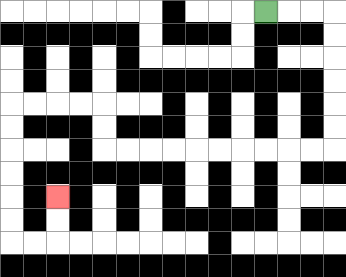{'start': '[11, 0]', 'end': '[2, 8]', 'path_directions': 'R,R,R,D,D,D,D,D,D,L,L,L,L,L,L,L,L,L,L,U,U,L,L,L,L,D,D,D,D,D,D,R,R,U,U', 'path_coordinates': '[[11, 0], [12, 0], [13, 0], [14, 0], [14, 1], [14, 2], [14, 3], [14, 4], [14, 5], [14, 6], [13, 6], [12, 6], [11, 6], [10, 6], [9, 6], [8, 6], [7, 6], [6, 6], [5, 6], [4, 6], [4, 5], [4, 4], [3, 4], [2, 4], [1, 4], [0, 4], [0, 5], [0, 6], [0, 7], [0, 8], [0, 9], [0, 10], [1, 10], [2, 10], [2, 9], [2, 8]]'}